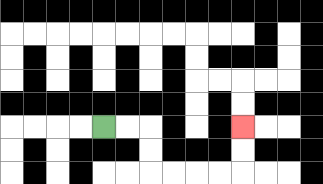{'start': '[4, 5]', 'end': '[10, 5]', 'path_directions': 'R,R,D,D,R,R,R,R,U,U', 'path_coordinates': '[[4, 5], [5, 5], [6, 5], [6, 6], [6, 7], [7, 7], [8, 7], [9, 7], [10, 7], [10, 6], [10, 5]]'}